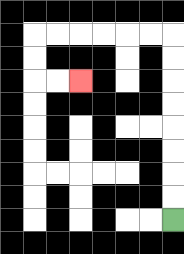{'start': '[7, 9]', 'end': '[3, 3]', 'path_directions': 'U,U,U,U,U,U,U,U,L,L,L,L,L,L,D,D,R,R', 'path_coordinates': '[[7, 9], [7, 8], [7, 7], [7, 6], [7, 5], [7, 4], [7, 3], [7, 2], [7, 1], [6, 1], [5, 1], [4, 1], [3, 1], [2, 1], [1, 1], [1, 2], [1, 3], [2, 3], [3, 3]]'}